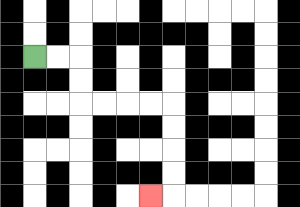{'start': '[1, 2]', 'end': '[6, 8]', 'path_directions': 'R,R,D,D,R,R,R,R,D,D,D,D,L', 'path_coordinates': '[[1, 2], [2, 2], [3, 2], [3, 3], [3, 4], [4, 4], [5, 4], [6, 4], [7, 4], [7, 5], [7, 6], [7, 7], [7, 8], [6, 8]]'}